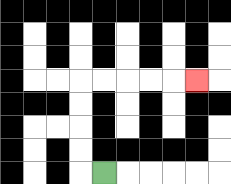{'start': '[4, 7]', 'end': '[8, 3]', 'path_directions': 'L,U,U,U,U,R,R,R,R,R', 'path_coordinates': '[[4, 7], [3, 7], [3, 6], [3, 5], [3, 4], [3, 3], [4, 3], [5, 3], [6, 3], [7, 3], [8, 3]]'}